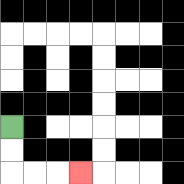{'start': '[0, 5]', 'end': '[3, 7]', 'path_directions': 'D,D,R,R,R', 'path_coordinates': '[[0, 5], [0, 6], [0, 7], [1, 7], [2, 7], [3, 7]]'}